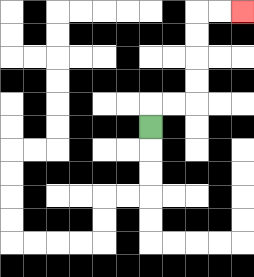{'start': '[6, 5]', 'end': '[10, 0]', 'path_directions': 'U,R,R,U,U,U,U,R,R', 'path_coordinates': '[[6, 5], [6, 4], [7, 4], [8, 4], [8, 3], [8, 2], [8, 1], [8, 0], [9, 0], [10, 0]]'}